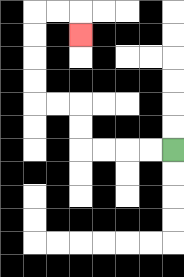{'start': '[7, 6]', 'end': '[3, 1]', 'path_directions': 'L,L,L,L,U,U,L,L,U,U,U,U,R,R,D', 'path_coordinates': '[[7, 6], [6, 6], [5, 6], [4, 6], [3, 6], [3, 5], [3, 4], [2, 4], [1, 4], [1, 3], [1, 2], [1, 1], [1, 0], [2, 0], [3, 0], [3, 1]]'}